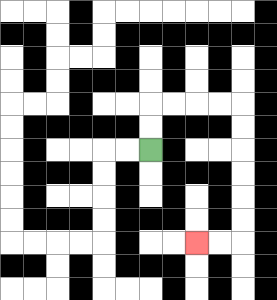{'start': '[6, 6]', 'end': '[8, 10]', 'path_directions': 'U,U,R,R,R,R,D,D,D,D,D,D,L,L', 'path_coordinates': '[[6, 6], [6, 5], [6, 4], [7, 4], [8, 4], [9, 4], [10, 4], [10, 5], [10, 6], [10, 7], [10, 8], [10, 9], [10, 10], [9, 10], [8, 10]]'}